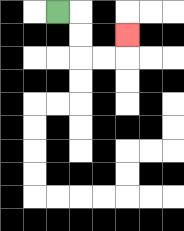{'start': '[2, 0]', 'end': '[5, 1]', 'path_directions': 'R,D,D,R,R,U', 'path_coordinates': '[[2, 0], [3, 0], [3, 1], [3, 2], [4, 2], [5, 2], [5, 1]]'}